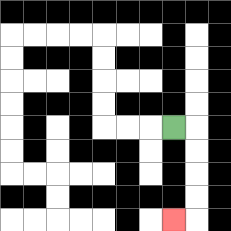{'start': '[7, 5]', 'end': '[7, 9]', 'path_directions': 'R,D,D,D,D,L', 'path_coordinates': '[[7, 5], [8, 5], [8, 6], [8, 7], [8, 8], [8, 9], [7, 9]]'}